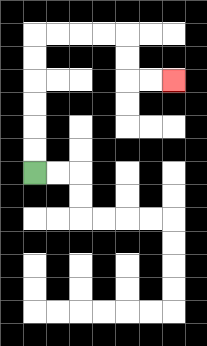{'start': '[1, 7]', 'end': '[7, 3]', 'path_directions': 'U,U,U,U,U,U,R,R,R,R,D,D,R,R', 'path_coordinates': '[[1, 7], [1, 6], [1, 5], [1, 4], [1, 3], [1, 2], [1, 1], [2, 1], [3, 1], [4, 1], [5, 1], [5, 2], [5, 3], [6, 3], [7, 3]]'}